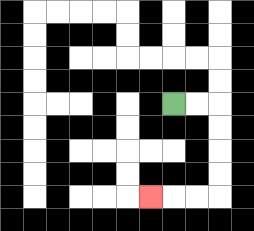{'start': '[7, 4]', 'end': '[6, 8]', 'path_directions': 'R,R,D,D,D,D,L,L,L', 'path_coordinates': '[[7, 4], [8, 4], [9, 4], [9, 5], [9, 6], [9, 7], [9, 8], [8, 8], [7, 8], [6, 8]]'}